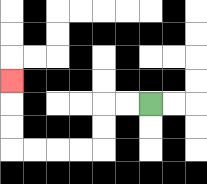{'start': '[6, 4]', 'end': '[0, 3]', 'path_directions': 'L,L,D,D,L,L,L,L,U,U,U', 'path_coordinates': '[[6, 4], [5, 4], [4, 4], [4, 5], [4, 6], [3, 6], [2, 6], [1, 6], [0, 6], [0, 5], [0, 4], [0, 3]]'}